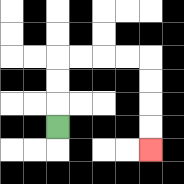{'start': '[2, 5]', 'end': '[6, 6]', 'path_directions': 'U,U,U,R,R,R,R,D,D,D,D', 'path_coordinates': '[[2, 5], [2, 4], [2, 3], [2, 2], [3, 2], [4, 2], [5, 2], [6, 2], [6, 3], [6, 4], [6, 5], [6, 6]]'}